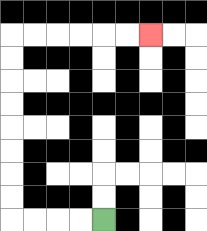{'start': '[4, 9]', 'end': '[6, 1]', 'path_directions': 'L,L,L,L,U,U,U,U,U,U,U,U,R,R,R,R,R,R', 'path_coordinates': '[[4, 9], [3, 9], [2, 9], [1, 9], [0, 9], [0, 8], [0, 7], [0, 6], [0, 5], [0, 4], [0, 3], [0, 2], [0, 1], [1, 1], [2, 1], [3, 1], [4, 1], [5, 1], [6, 1]]'}